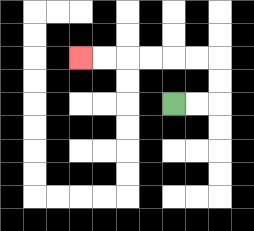{'start': '[7, 4]', 'end': '[3, 2]', 'path_directions': 'R,R,U,U,L,L,L,L,L,L', 'path_coordinates': '[[7, 4], [8, 4], [9, 4], [9, 3], [9, 2], [8, 2], [7, 2], [6, 2], [5, 2], [4, 2], [3, 2]]'}